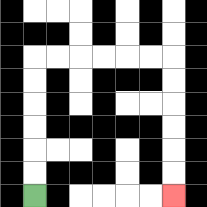{'start': '[1, 8]', 'end': '[7, 8]', 'path_directions': 'U,U,U,U,U,U,R,R,R,R,R,R,D,D,D,D,D,D', 'path_coordinates': '[[1, 8], [1, 7], [1, 6], [1, 5], [1, 4], [1, 3], [1, 2], [2, 2], [3, 2], [4, 2], [5, 2], [6, 2], [7, 2], [7, 3], [7, 4], [7, 5], [7, 6], [7, 7], [7, 8]]'}